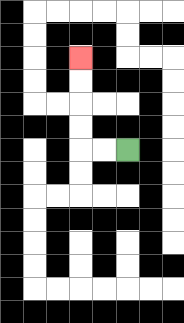{'start': '[5, 6]', 'end': '[3, 2]', 'path_directions': 'L,L,U,U,U,U', 'path_coordinates': '[[5, 6], [4, 6], [3, 6], [3, 5], [3, 4], [3, 3], [3, 2]]'}